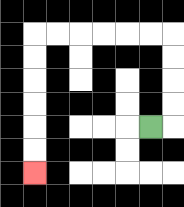{'start': '[6, 5]', 'end': '[1, 7]', 'path_directions': 'R,U,U,U,U,L,L,L,L,L,L,D,D,D,D,D,D', 'path_coordinates': '[[6, 5], [7, 5], [7, 4], [7, 3], [7, 2], [7, 1], [6, 1], [5, 1], [4, 1], [3, 1], [2, 1], [1, 1], [1, 2], [1, 3], [1, 4], [1, 5], [1, 6], [1, 7]]'}